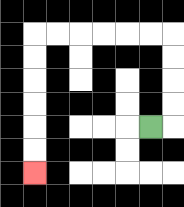{'start': '[6, 5]', 'end': '[1, 7]', 'path_directions': 'R,U,U,U,U,L,L,L,L,L,L,D,D,D,D,D,D', 'path_coordinates': '[[6, 5], [7, 5], [7, 4], [7, 3], [7, 2], [7, 1], [6, 1], [5, 1], [4, 1], [3, 1], [2, 1], [1, 1], [1, 2], [1, 3], [1, 4], [1, 5], [1, 6], [1, 7]]'}